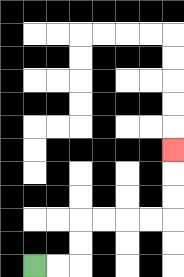{'start': '[1, 11]', 'end': '[7, 6]', 'path_directions': 'R,R,U,U,R,R,R,R,U,U,U', 'path_coordinates': '[[1, 11], [2, 11], [3, 11], [3, 10], [3, 9], [4, 9], [5, 9], [6, 9], [7, 9], [7, 8], [7, 7], [7, 6]]'}